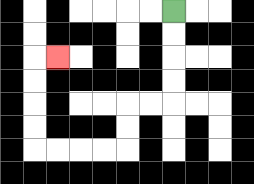{'start': '[7, 0]', 'end': '[2, 2]', 'path_directions': 'D,D,D,D,L,L,D,D,L,L,L,L,U,U,U,U,R', 'path_coordinates': '[[7, 0], [7, 1], [7, 2], [7, 3], [7, 4], [6, 4], [5, 4], [5, 5], [5, 6], [4, 6], [3, 6], [2, 6], [1, 6], [1, 5], [1, 4], [1, 3], [1, 2], [2, 2]]'}